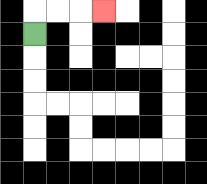{'start': '[1, 1]', 'end': '[4, 0]', 'path_directions': 'U,R,R,R', 'path_coordinates': '[[1, 1], [1, 0], [2, 0], [3, 0], [4, 0]]'}